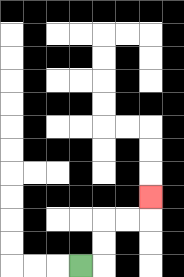{'start': '[3, 11]', 'end': '[6, 8]', 'path_directions': 'R,U,U,R,R,U', 'path_coordinates': '[[3, 11], [4, 11], [4, 10], [4, 9], [5, 9], [6, 9], [6, 8]]'}